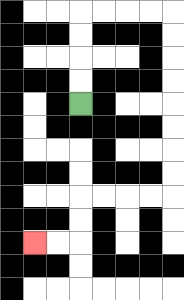{'start': '[3, 4]', 'end': '[1, 10]', 'path_directions': 'U,U,U,U,R,R,R,R,D,D,D,D,D,D,D,D,L,L,L,L,D,D,L,L', 'path_coordinates': '[[3, 4], [3, 3], [3, 2], [3, 1], [3, 0], [4, 0], [5, 0], [6, 0], [7, 0], [7, 1], [7, 2], [7, 3], [7, 4], [7, 5], [7, 6], [7, 7], [7, 8], [6, 8], [5, 8], [4, 8], [3, 8], [3, 9], [3, 10], [2, 10], [1, 10]]'}